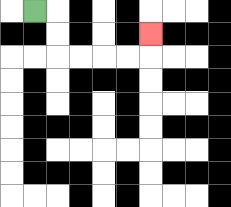{'start': '[1, 0]', 'end': '[6, 1]', 'path_directions': 'R,D,D,R,R,R,R,U', 'path_coordinates': '[[1, 0], [2, 0], [2, 1], [2, 2], [3, 2], [4, 2], [5, 2], [6, 2], [6, 1]]'}